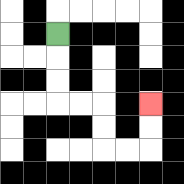{'start': '[2, 1]', 'end': '[6, 4]', 'path_directions': 'D,D,D,R,R,D,D,R,R,U,U', 'path_coordinates': '[[2, 1], [2, 2], [2, 3], [2, 4], [3, 4], [4, 4], [4, 5], [4, 6], [5, 6], [6, 6], [6, 5], [6, 4]]'}